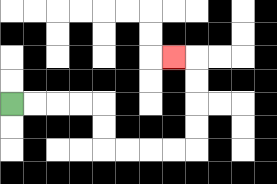{'start': '[0, 4]', 'end': '[7, 2]', 'path_directions': 'R,R,R,R,D,D,R,R,R,R,U,U,U,U,L', 'path_coordinates': '[[0, 4], [1, 4], [2, 4], [3, 4], [4, 4], [4, 5], [4, 6], [5, 6], [6, 6], [7, 6], [8, 6], [8, 5], [8, 4], [8, 3], [8, 2], [7, 2]]'}